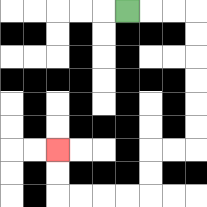{'start': '[5, 0]', 'end': '[2, 6]', 'path_directions': 'R,R,R,D,D,D,D,D,D,L,L,D,D,L,L,L,L,U,U', 'path_coordinates': '[[5, 0], [6, 0], [7, 0], [8, 0], [8, 1], [8, 2], [8, 3], [8, 4], [8, 5], [8, 6], [7, 6], [6, 6], [6, 7], [6, 8], [5, 8], [4, 8], [3, 8], [2, 8], [2, 7], [2, 6]]'}